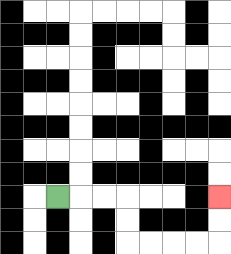{'start': '[2, 8]', 'end': '[9, 8]', 'path_directions': 'R,R,R,D,D,R,R,R,R,U,U', 'path_coordinates': '[[2, 8], [3, 8], [4, 8], [5, 8], [5, 9], [5, 10], [6, 10], [7, 10], [8, 10], [9, 10], [9, 9], [9, 8]]'}